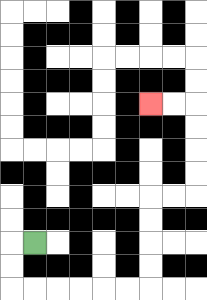{'start': '[1, 10]', 'end': '[6, 4]', 'path_directions': 'L,D,D,R,R,R,R,R,R,U,U,U,U,R,R,U,U,U,U,L,L', 'path_coordinates': '[[1, 10], [0, 10], [0, 11], [0, 12], [1, 12], [2, 12], [3, 12], [4, 12], [5, 12], [6, 12], [6, 11], [6, 10], [6, 9], [6, 8], [7, 8], [8, 8], [8, 7], [8, 6], [8, 5], [8, 4], [7, 4], [6, 4]]'}